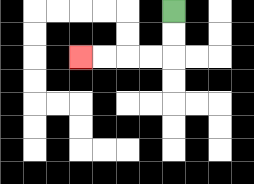{'start': '[7, 0]', 'end': '[3, 2]', 'path_directions': 'D,D,L,L,L,L', 'path_coordinates': '[[7, 0], [7, 1], [7, 2], [6, 2], [5, 2], [4, 2], [3, 2]]'}